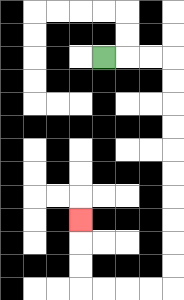{'start': '[4, 2]', 'end': '[3, 9]', 'path_directions': 'R,R,R,D,D,D,D,D,D,D,D,D,D,L,L,L,L,U,U,U', 'path_coordinates': '[[4, 2], [5, 2], [6, 2], [7, 2], [7, 3], [7, 4], [7, 5], [7, 6], [7, 7], [7, 8], [7, 9], [7, 10], [7, 11], [7, 12], [6, 12], [5, 12], [4, 12], [3, 12], [3, 11], [3, 10], [3, 9]]'}